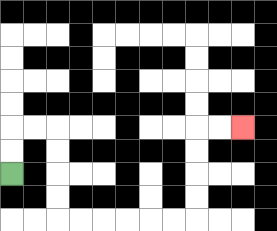{'start': '[0, 7]', 'end': '[10, 5]', 'path_directions': 'U,U,R,R,D,D,D,D,R,R,R,R,R,R,U,U,U,U,R,R', 'path_coordinates': '[[0, 7], [0, 6], [0, 5], [1, 5], [2, 5], [2, 6], [2, 7], [2, 8], [2, 9], [3, 9], [4, 9], [5, 9], [6, 9], [7, 9], [8, 9], [8, 8], [8, 7], [8, 6], [8, 5], [9, 5], [10, 5]]'}